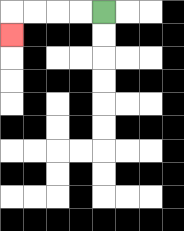{'start': '[4, 0]', 'end': '[0, 1]', 'path_directions': 'L,L,L,L,D', 'path_coordinates': '[[4, 0], [3, 0], [2, 0], [1, 0], [0, 0], [0, 1]]'}